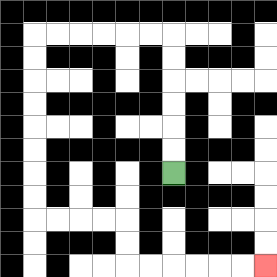{'start': '[7, 7]', 'end': '[11, 11]', 'path_directions': 'U,U,U,U,U,U,L,L,L,L,L,L,D,D,D,D,D,D,D,D,R,R,R,R,D,D,R,R,R,R,R,R', 'path_coordinates': '[[7, 7], [7, 6], [7, 5], [7, 4], [7, 3], [7, 2], [7, 1], [6, 1], [5, 1], [4, 1], [3, 1], [2, 1], [1, 1], [1, 2], [1, 3], [1, 4], [1, 5], [1, 6], [1, 7], [1, 8], [1, 9], [2, 9], [3, 9], [4, 9], [5, 9], [5, 10], [5, 11], [6, 11], [7, 11], [8, 11], [9, 11], [10, 11], [11, 11]]'}